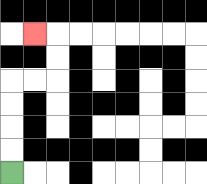{'start': '[0, 7]', 'end': '[1, 1]', 'path_directions': 'U,U,U,U,R,R,U,U,L', 'path_coordinates': '[[0, 7], [0, 6], [0, 5], [0, 4], [0, 3], [1, 3], [2, 3], [2, 2], [2, 1], [1, 1]]'}